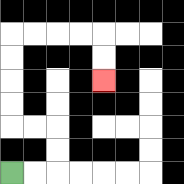{'start': '[0, 7]', 'end': '[4, 3]', 'path_directions': 'R,R,U,U,L,L,U,U,U,U,R,R,R,R,D,D', 'path_coordinates': '[[0, 7], [1, 7], [2, 7], [2, 6], [2, 5], [1, 5], [0, 5], [0, 4], [0, 3], [0, 2], [0, 1], [1, 1], [2, 1], [3, 1], [4, 1], [4, 2], [4, 3]]'}